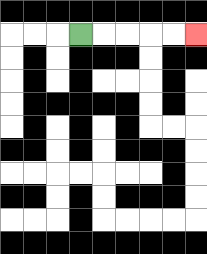{'start': '[3, 1]', 'end': '[8, 1]', 'path_directions': 'R,R,R,R,R', 'path_coordinates': '[[3, 1], [4, 1], [5, 1], [6, 1], [7, 1], [8, 1]]'}